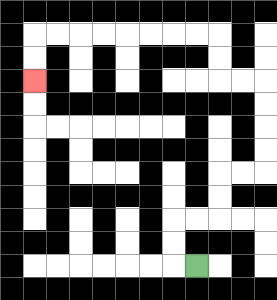{'start': '[8, 11]', 'end': '[1, 3]', 'path_directions': 'L,U,U,R,R,U,U,R,R,U,U,U,U,L,L,U,U,L,L,L,L,L,L,L,L,D,D', 'path_coordinates': '[[8, 11], [7, 11], [7, 10], [7, 9], [8, 9], [9, 9], [9, 8], [9, 7], [10, 7], [11, 7], [11, 6], [11, 5], [11, 4], [11, 3], [10, 3], [9, 3], [9, 2], [9, 1], [8, 1], [7, 1], [6, 1], [5, 1], [4, 1], [3, 1], [2, 1], [1, 1], [1, 2], [1, 3]]'}